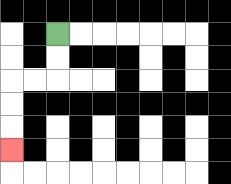{'start': '[2, 1]', 'end': '[0, 6]', 'path_directions': 'D,D,L,L,D,D,D', 'path_coordinates': '[[2, 1], [2, 2], [2, 3], [1, 3], [0, 3], [0, 4], [0, 5], [0, 6]]'}